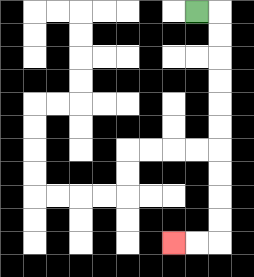{'start': '[8, 0]', 'end': '[7, 10]', 'path_directions': 'R,D,D,D,D,D,D,D,D,D,D,L,L', 'path_coordinates': '[[8, 0], [9, 0], [9, 1], [9, 2], [9, 3], [9, 4], [9, 5], [9, 6], [9, 7], [9, 8], [9, 9], [9, 10], [8, 10], [7, 10]]'}